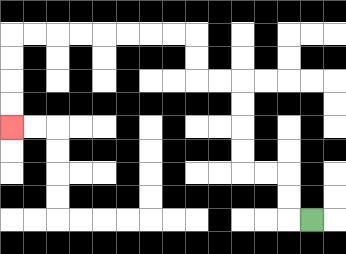{'start': '[13, 9]', 'end': '[0, 5]', 'path_directions': 'L,U,U,L,L,U,U,U,U,L,L,U,U,L,L,L,L,L,L,L,L,D,D,D,D', 'path_coordinates': '[[13, 9], [12, 9], [12, 8], [12, 7], [11, 7], [10, 7], [10, 6], [10, 5], [10, 4], [10, 3], [9, 3], [8, 3], [8, 2], [8, 1], [7, 1], [6, 1], [5, 1], [4, 1], [3, 1], [2, 1], [1, 1], [0, 1], [0, 2], [0, 3], [0, 4], [0, 5]]'}